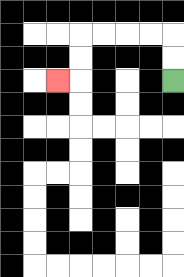{'start': '[7, 3]', 'end': '[2, 3]', 'path_directions': 'U,U,L,L,L,L,D,D,L', 'path_coordinates': '[[7, 3], [7, 2], [7, 1], [6, 1], [5, 1], [4, 1], [3, 1], [3, 2], [3, 3], [2, 3]]'}